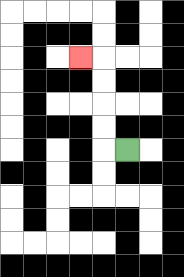{'start': '[5, 6]', 'end': '[3, 2]', 'path_directions': 'L,U,U,U,U,L', 'path_coordinates': '[[5, 6], [4, 6], [4, 5], [4, 4], [4, 3], [4, 2], [3, 2]]'}